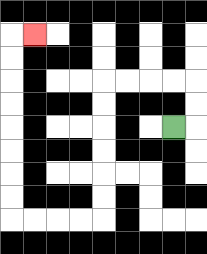{'start': '[7, 5]', 'end': '[1, 1]', 'path_directions': 'R,U,U,L,L,L,L,D,D,D,D,D,D,L,L,L,L,U,U,U,U,U,U,U,U,R', 'path_coordinates': '[[7, 5], [8, 5], [8, 4], [8, 3], [7, 3], [6, 3], [5, 3], [4, 3], [4, 4], [4, 5], [4, 6], [4, 7], [4, 8], [4, 9], [3, 9], [2, 9], [1, 9], [0, 9], [0, 8], [0, 7], [0, 6], [0, 5], [0, 4], [0, 3], [0, 2], [0, 1], [1, 1]]'}